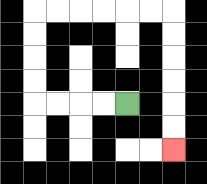{'start': '[5, 4]', 'end': '[7, 6]', 'path_directions': 'L,L,L,L,U,U,U,U,R,R,R,R,R,R,D,D,D,D,D,D', 'path_coordinates': '[[5, 4], [4, 4], [3, 4], [2, 4], [1, 4], [1, 3], [1, 2], [1, 1], [1, 0], [2, 0], [3, 0], [4, 0], [5, 0], [6, 0], [7, 0], [7, 1], [7, 2], [7, 3], [7, 4], [7, 5], [7, 6]]'}